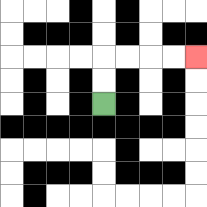{'start': '[4, 4]', 'end': '[8, 2]', 'path_directions': 'U,U,R,R,R,R', 'path_coordinates': '[[4, 4], [4, 3], [4, 2], [5, 2], [6, 2], [7, 2], [8, 2]]'}